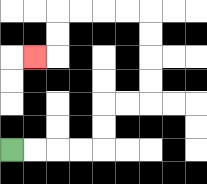{'start': '[0, 6]', 'end': '[1, 2]', 'path_directions': 'R,R,R,R,U,U,R,R,U,U,U,U,L,L,L,L,D,D,L', 'path_coordinates': '[[0, 6], [1, 6], [2, 6], [3, 6], [4, 6], [4, 5], [4, 4], [5, 4], [6, 4], [6, 3], [6, 2], [6, 1], [6, 0], [5, 0], [4, 0], [3, 0], [2, 0], [2, 1], [2, 2], [1, 2]]'}